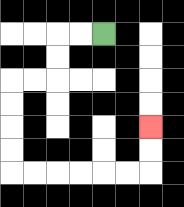{'start': '[4, 1]', 'end': '[6, 5]', 'path_directions': 'L,L,D,D,L,L,D,D,D,D,R,R,R,R,R,R,U,U', 'path_coordinates': '[[4, 1], [3, 1], [2, 1], [2, 2], [2, 3], [1, 3], [0, 3], [0, 4], [0, 5], [0, 6], [0, 7], [1, 7], [2, 7], [3, 7], [4, 7], [5, 7], [6, 7], [6, 6], [6, 5]]'}